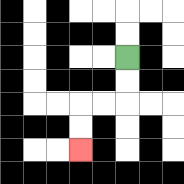{'start': '[5, 2]', 'end': '[3, 6]', 'path_directions': 'D,D,L,L,D,D', 'path_coordinates': '[[5, 2], [5, 3], [5, 4], [4, 4], [3, 4], [3, 5], [3, 6]]'}